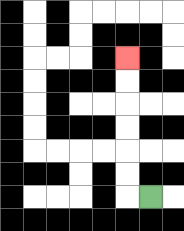{'start': '[6, 8]', 'end': '[5, 2]', 'path_directions': 'L,U,U,U,U,U,U', 'path_coordinates': '[[6, 8], [5, 8], [5, 7], [5, 6], [5, 5], [5, 4], [5, 3], [5, 2]]'}